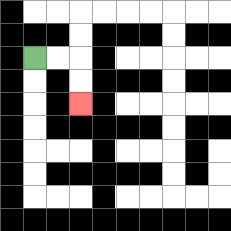{'start': '[1, 2]', 'end': '[3, 4]', 'path_directions': 'R,R,D,D', 'path_coordinates': '[[1, 2], [2, 2], [3, 2], [3, 3], [3, 4]]'}